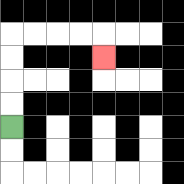{'start': '[0, 5]', 'end': '[4, 2]', 'path_directions': 'U,U,U,U,R,R,R,R,D', 'path_coordinates': '[[0, 5], [0, 4], [0, 3], [0, 2], [0, 1], [1, 1], [2, 1], [3, 1], [4, 1], [4, 2]]'}